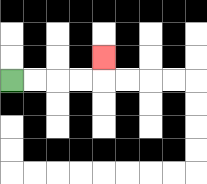{'start': '[0, 3]', 'end': '[4, 2]', 'path_directions': 'R,R,R,R,U', 'path_coordinates': '[[0, 3], [1, 3], [2, 3], [3, 3], [4, 3], [4, 2]]'}